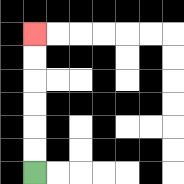{'start': '[1, 7]', 'end': '[1, 1]', 'path_directions': 'U,U,U,U,U,U', 'path_coordinates': '[[1, 7], [1, 6], [1, 5], [1, 4], [1, 3], [1, 2], [1, 1]]'}